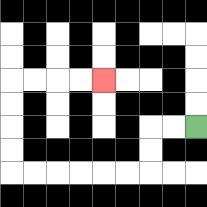{'start': '[8, 5]', 'end': '[4, 3]', 'path_directions': 'L,L,D,D,L,L,L,L,L,L,U,U,U,U,R,R,R,R', 'path_coordinates': '[[8, 5], [7, 5], [6, 5], [6, 6], [6, 7], [5, 7], [4, 7], [3, 7], [2, 7], [1, 7], [0, 7], [0, 6], [0, 5], [0, 4], [0, 3], [1, 3], [2, 3], [3, 3], [4, 3]]'}